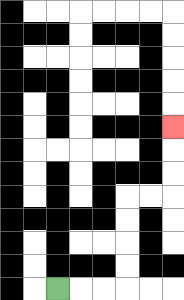{'start': '[2, 12]', 'end': '[7, 5]', 'path_directions': 'R,R,R,U,U,U,U,R,R,U,U,U', 'path_coordinates': '[[2, 12], [3, 12], [4, 12], [5, 12], [5, 11], [5, 10], [5, 9], [5, 8], [6, 8], [7, 8], [7, 7], [7, 6], [7, 5]]'}